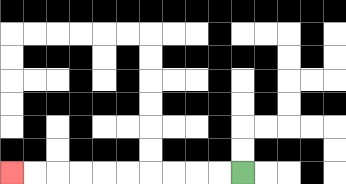{'start': '[10, 7]', 'end': '[0, 7]', 'path_directions': 'L,L,L,L,L,L,L,L,L,L', 'path_coordinates': '[[10, 7], [9, 7], [8, 7], [7, 7], [6, 7], [5, 7], [4, 7], [3, 7], [2, 7], [1, 7], [0, 7]]'}